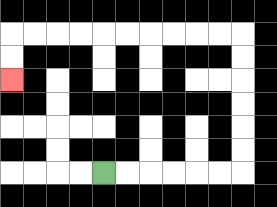{'start': '[4, 7]', 'end': '[0, 3]', 'path_directions': 'R,R,R,R,R,R,U,U,U,U,U,U,L,L,L,L,L,L,L,L,L,L,D,D', 'path_coordinates': '[[4, 7], [5, 7], [6, 7], [7, 7], [8, 7], [9, 7], [10, 7], [10, 6], [10, 5], [10, 4], [10, 3], [10, 2], [10, 1], [9, 1], [8, 1], [7, 1], [6, 1], [5, 1], [4, 1], [3, 1], [2, 1], [1, 1], [0, 1], [0, 2], [0, 3]]'}